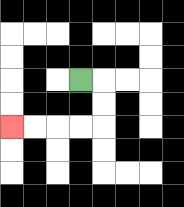{'start': '[3, 3]', 'end': '[0, 5]', 'path_directions': 'R,D,D,L,L,L,L', 'path_coordinates': '[[3, 3], [4, 3], [4, 4], [4, 5], [3, 5], [2, 5], [1, 5], [0, 5]]'}